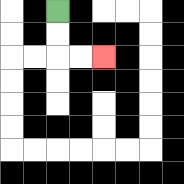{'start': '[2, 0]', 'end': '[4, 2]', 'path_directions': 'D,D,R,R', 'path_coordinates': '[[2, 0], [2, 1], [2, 2], [3, 2], [4, 2]]'}